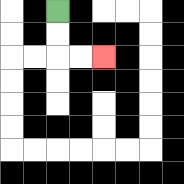{'start': '[2, 0]', 'end': '[4, 2]', 'path_directions': 'D,D,R,R', 'path_coordinates': '[[2, 0], [2, 1], [2, 2], [3, 2], [4, 2]]'}